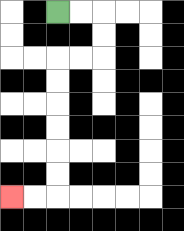{'start': '[2, 0]', 'end': '[0, 8]', 'path_directions': 'R,R,D,D,L,L,D,D,D,D,D,D,L,L', 'path_coordinates': '[[2, 0], [3, 0], [4, 0], [4, 1], [4, 2], [3, 2], [2, 2], [2, 3], [2, 4], [2, 5], [2, 6], [2, 7], [2, 8], [1, 8], [0, 8]]'}